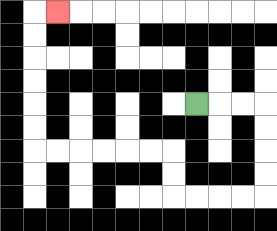{'start': '[8, 4]', 'end': '[2, 0]', 'path_directions': 'R,R,R,D,D,D,D,L,L,L,L,U,U,L,L,L,L,L,L,U,U,U,U,U,U,R', 'path_coordinates': '[[8, 4], [9, 4], [10, 4], [11, 4], [11, 5], [11, 6], [11, 7], [11, 8], [10, 8], [9, 8], [8, 8], [7, 8], [7, 7], [7, 6], [6, 6], [5, 6], [4, 6], [3, 6], [2, 6], [1, 6], [1, 5], [1, 4], [1, 3], [1, 2], [1, 1], [1, 0], [2, 0]]'}